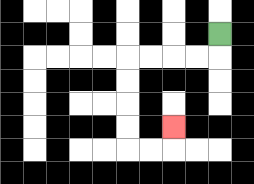{'start': '[9, 1]', 'end': '[7, 5]', 'path_directions': 'D,L,L,L,L,D,D,D,D,R,R,U', 'path_coordinates': '[[9, 1], [9, 2], [8, 2], [7, 2], [6, 2], [5, 2], [5, 3], [5, 4], [5, 5], [5, 6], [6, 6], [7, 6], [7, 5]]'}